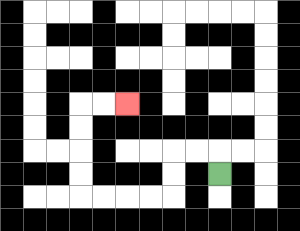{'start': '[9, 7]', 'end': '[5, 4]', 'path_directions': 'U,L,L,D,D,L,L,L,L,U,U,U,U,R,R', 'path_coordinates': '[[9, 7], [9, 6], [8, 6], [7, 6], [7, 7], [7, 8], [6, 8], [5, 8], [4, 8], [3, 8], [3, 7], [3, 6], [3, 5], [3, 4], [4, 4], [5, 4]]'}